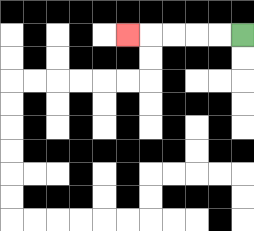{'start': '[10, 1]', 'end': '[5, 1]', 'path_directions': 'L,L,L,L,L', 'path_coordinates': '[[10, 1], [9, 1], [8, 1], [7, 1], [6, 1], [5, 1]]'}